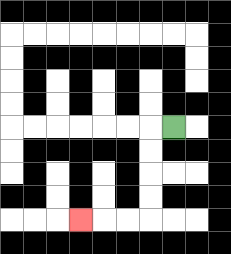{'start': '[7, 5]', 'end': '[3, 9]', 'path_directions': 'L,D,D,D,D,L,L,L', 'path_coordinates': '[[7, 5], [6, 5], [6, 6], [6, 7], [6, 8], [6, 9], [5, 9], [4, 9], [3, 9]]'}